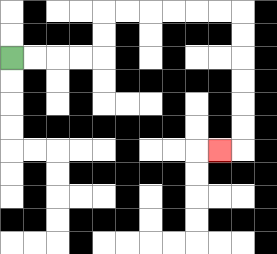{'start': '[0, 2]', 'end': '[9, 6]', 'path_directions': 'R,R,R,R,U,U,R,R,R,R,R,R,D,D,D,D,D,D,L', 'path_coordinates': '[[0, 2], [1, 2], [2, 2], [3, 2], [4, 2], [4, 1], [4, 0], [5, 0], [6, 0], [7, 0], [8, 0], [9, 0], [10, 0], [10, 1], [10, 2], [10, 3], [10, 4], [10, 5], [10, 6], [9, 6]]'}